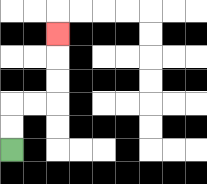{'start': '[0, 6]', 'end': '[2, 1]', 'path_directions': 'U,U,R,R,U,U,U', 'path_coordinates': '[[0, 6], [0, 5], [0, 4], [1, 4], [2, 4], [2, 3], [2, 2], [2, 1]]'}